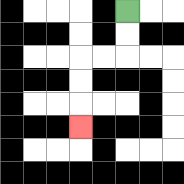{'start': '[5, 0]', 'end': '[3, 5]', 'path_directions': 'D,D,L,L,D,D,D', 'path_coordinates': '[[5, 0], [5, 1], [5, 2], [4, 2], [3, 2], [3, 3], [3, 4], [3, 5]]'}